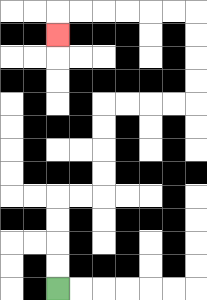{'start': '[2, 12]', 'end': '[2, 1]', 'path_directions': 'U,U,U,U,R,R,U,U,U,U,R,R,R,R,U,U,U,U,L,L,L,L,L,L,D', 'path_coordinates': '[[2, 12], [2, 11], [2, 10], [2, 9], [2, 8], [3, 8], [4, 8], [4, 7], [4, 6], [4, 5], [4, 4], [5, 4], [6, 4], [7, 4], [8, 4], [8, 3], [8, 2], [8, 1], [8, 0], [7, 0], [6, 0], [5, 0], [4, 0], [3, 0], [2, 0], [2, 1]]'}